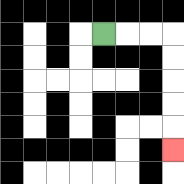{'start': '[4, 1]', 'end': '[7, 6]', 'path_directions': 'R,R,R,D,D,D,D,D', 'path_coordinates': '[[4, 1], [5, 1], [6, 1], [7, 1], [7, 2], [7, 3], [7, 4], [7, 5], [7, 6]]'}